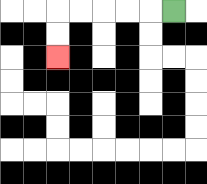{'start': '[7, 0]', 'end': '[2, 2]', 'path_directions': 'L,L,L,L,L,D,D', 'path_coordinates': '[[7, 0], [6, 0], [5, 0], [4, 0], [3, 0], [2, 0], [2, 1], [2, 2]]'}